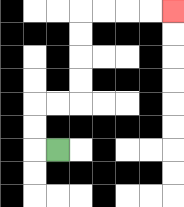{'start': '[2, 6]', 'end': '[7, 0]', 'path_directions': 'L,U,U,R,R,U,U,U,U,R,R,R,R', 'path_coordinates': '[[2, 6], [1, 6], [1, 5], [1, 4], [2, 4], [3, 4], [3, 3], [3, 2], [3, 1], [3, 0], [4, 0], [5, 0], [6, 0], [7, 0]]'}